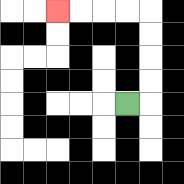{'start': '[5, 4]', 'end': '[2, 0]', 'path_directions': 'R,U,U,U,U,L,L,L,L', 'path_coordinates': '[[5, 4], [6, 4], [6, 3], [6, 2], [6, 1], [6, 0], [5, 0], [4, 0], [3, 0], [2, 0]]'}